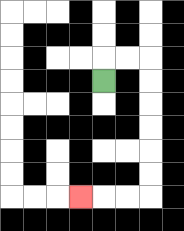{'start': '[4, 3]', 'end': '[3, 8]', 'path_directions': 'U,R,R,D,D,D,D,D,D,L,L,L', 'path_coordinates': '[[4, 3], [4, 2], [5, 2], [6, 2], [6, 3], [6, 4], [6, 5], [6, 6], [6, 7], [6, 8], [5, 8], [4, 8], [3, 8]]'}